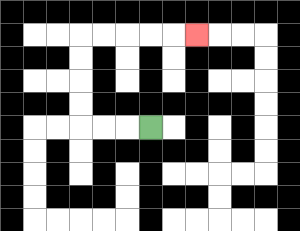{'start': '[6, 5]', 'end': '[8, 1]', 'path_directions': 'L,L,L,U,U,U,U,R,R,R,R,R', 'path_coordinates': '[[6, 5], [5, 5], [4, 5], [3, 5], [3, 4], [3, 3], [3, 2], [3, 1], [4, 1], [5, 1], [6, 1], [7, 1], [8, 1]]'}